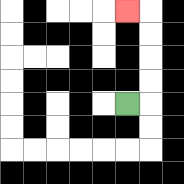{'start': '[5, 4]', 'end': '[5, 0]', 'path_directions': 'R,U,U,U,U,L', 'path_coordinates': '[[5, 4], [6, 4], [6, 3], [6, 2], [6, 1], [6, 0], [5, 0]]'}